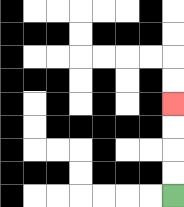{'start': '[7, 8]', 'end': '[7, 4]', 'path_directions': 'U,U,U,U', 'path_coordinates': '[[7, 8], [7, 7], [7, 6], [7, 5], [7, 4]]'}